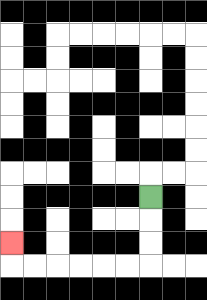{'start': '[6, 8]', 'end': '[0, 10]', 'path_directions': 'D,D,D,L,L,L,L,L,L,U', 'path_coordinates': '[[6, 8], [6, 9], [6, 10], [6, 11], [5, 11], [4, 11], [3, 11], [2, 11], [1, 11], [0, 11], [0, 10]]'}